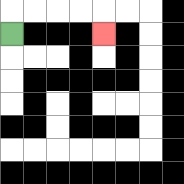{'start': '[0, 1]', 'end': '[4, 1]', 'path_directions': 'U,R,R,R,R,D', 'path_coordinates': '[[0, 1], [0, 0], [1, 0], [2, 0], [3, 0], [4, 0], [4, 1]]'}